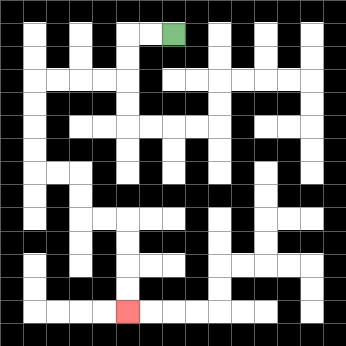{'start': '[7, 1]', 'end': '[5, 13]', 'path_directions': 'L,L,D,D,L,L,L,L,D,D,D,D,R,R,D,D,R,R,D,D,D,D', 'path_coordinates': '[[7, 1], [6, 1], [5, 1], [5, 2], [5, 3], [4, 3], [3, 3], [2, 3], [1, 3], [1, 4], [1, 5], [1, 6], [1, 7], [2, 7], [3, 7], [3, 8], [3, 9], [4, 9], [5, 9], [5, 10], [5, 11], [5, 12], [5, 13]]'}